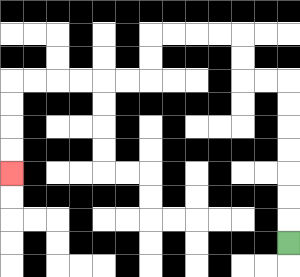{'start': '[12, 10]', 'end': '[0, 7]', 'path_directions': 'U,U,U,U,U,U,U,L,L,U,U,L,L,L,L,D,D,L,L,L,L,L,L,D,D,D,D', 'path_coordinates': '[[12, 10], [12, 9], [12, 8], [12, 7], [12, 6], [12, 5], [12, 4], [12, 3], [11, 3], [10, 3], [10, 2], [10, 1], [9, 1], [8, 1], [7, 1], [6, 1], [6, 2], [6, 3], [5, 3], [4, 3], [3, 3], [2, 3], [1, 3], [0, 3], [0, 4], [0, 5], [0, 6], [0, 7]]'}